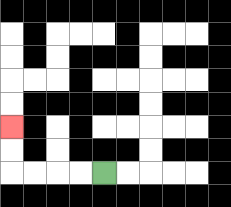{'start': '[4, 7]', 'end': '[0, 5]', 'path_directions': 'L,L,L,L,U,U', 'path_coordinates': '[[4, 7], [3, 7], [2, 7], [1, 7], [0, 7], [0, 6], [0, 5]]'}